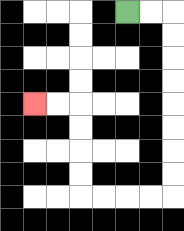{'start': '[5, 0]', 'end': '[1, 4]', 'path_directions': 'R,R,D,D,D,D,D,D,D,D,L,L,L,L,U,U,U,U,L,L', 'path_coordinates': '[[5, 0], [6, 0], [7, 0], [7, 1], [7, 2], [7, 3], [7, 4], [7, 5], [7, 6], [7, 7], [7, 8], [6, 8], [5, 8], [4, 8], [3, 8], [3, 7], [3, 6], [3, 5], [3, 4], [2, 4], [1, 4]]'}